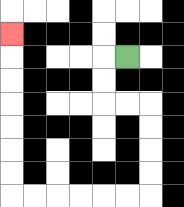{'start': '[5, 2]', 'end': '[0, 1]', 'path_directions': 'L,D,D,R,R,D,D,D,D,L,L,L,L,L,L,U,U,U,U,U,U,U', 'path_coordinates': '[[5, 2], [4, 2], [4, 3], [4, 4], [5, 4], [6, 4], [6, 5], [6, 6], [6, 7], [6, 8], [5, 8], [4, 8], [3, 8], [2, 8], [1, 8], [0, 8], [0, 7], [0, 6], [0, 5], [0, 4], [0, 3], [0, 2], [0, 1]]'}